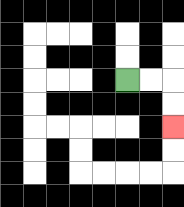{'start': '[5, 3]', 'end': '[7, 5]', 'path_directions': 'R,R,D,D', 'path_coordinates': '[[5, 3], [6, 3], [7, 3], [7, 4], [7, 5]]'}